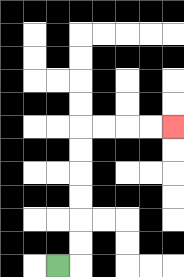{'start': '[2, 11]', 'end': '[7, 5]', 'path_directions': 'R,U,U,U,U,U,U,R,R,R,R', 'path_coordinates': '[[2, 11], [3, 11], [3, 10], [3, 9], [3, 8], [3, 7], [3, 6], [3, 5], [4, 5], [5, 5], [6, 5], [7, 5]]'}